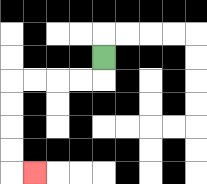{'start': '[4, 2]', 'end': '[1, 7]', 'path_directions': 'D,L,L,L,L,D,D,D,D,R', 'path_coordinates': '[[4, 2], [4, 3], [3, 3], [2, 3], [1, 3], [0, 3], [0, 4], [0, 5], [0, 6], [0, 7], [1, 7]]'}